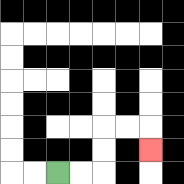{'start': '[2, 7]', 'end': '[6, 6]', 'path_directions': 'R,R,U,U,R,R,D', 'path_coordinates': '[[2, 7], [3, 7], [4, 7], [4, 6], [4, 5], [5, 5], [6, 5], [6, 6]]'}